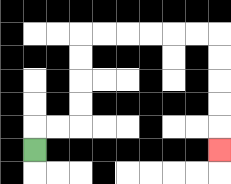{'start': '[1, 6]', 'end': '[9, 6]', 'path_directions': 'U,R,R,U,U,U,U,R,R,R,R,R,R,D,D,D,D,D', 'path_coordinates': '[[1, 6], [1, 5], [2, 5], [3, 5], [3, 4], [3, 3], [3, 2], [3, 1], [4, 1], [5, 1], [6, 1], [7, 1], [8, 1], [9, 1], [9, 2], [9, 3], [9, 4], [9, 5], [9, 6]]'}